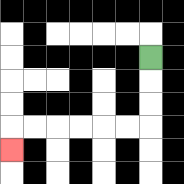{'start': '[6, 2]', 'end': '[0, 6]', 'path_directions': 'D,D,D,L,L,L,L,L,L,D', 'path_coordinates': '[[6, 2], [6, 3], [6, 4], [6, 5], [5, 5], [4, 5], [3, 5], [2, 5], [1, 5], [0, 5], [0, 6]]'}